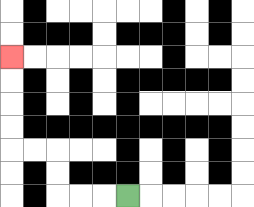{'start': '[5, 8]', 'end': '[0, 2]', 'path_directions': 'L,L,L,U,U,L,L,U,U,U,U', 'path_coordinates': '[[5, 8], [4, 8], [3, 8], [2, 8], [2, 7], [2, 6], [1, 6], [0, 6], [0, 5], [0, 4], [0, 3], [0, 2]]'}